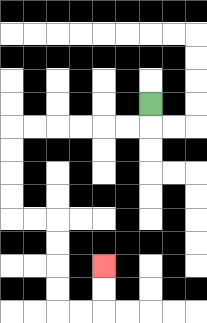{'start': '[6, 4]', 'end': '[4, 11]', 'path_directions': 'D,L,L,L,L,L,L,D,D,D,D,R,R,D,D,D,D,R,R,U,U', 'path_coordinates': '[[6, 4], [6, 5], [5, 5], [4, 5], [3, 5], [2, 5], [1, 5], [0, 5], [0, 6], [0, 7], [0, 8], [0, 9], [1, 9], [2, 9], [2, 10], [2, 11], [2, 12], [2, 13], [3, 13], [4, 13], [4, 12], [4, 11]]'}